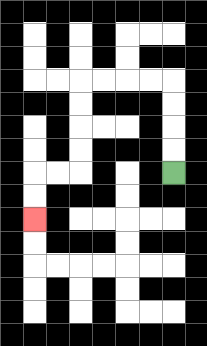{'start': '[7, 7]', 'end': '[1, 9]', 'path_directions': 'U,U,U,U,L,L,L,L,D,D,D,D,L,L,D,D', 'path_coordinates': '[[7, 7], [7, 6], [7, 5], [7, 4], [7, 3], [6, 3], [5, 3], [4, 3], [3, 3], [3, 4], [3, 5], [3, 6], [3, 7], [2, 7], [1, 7], [1, 8], [1, 9]]'}